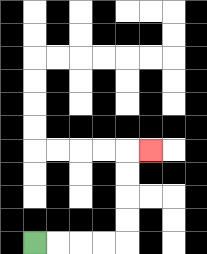{'start': '[1, 10]', 'end': '[6, 6]', 'path_directions': 'R,R,R,R,U,U,U,U,R', 'path_coordinates': '[[1, 10], [2, 10], [3, 10], [4, 10], [5, 10], [5, 9], [5, 8], [5, 7], [5, 6], [6, 6]]'}